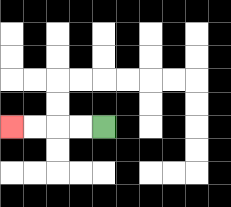{'start': '[4, 5]', 'end': '[0, 5]', 'path_directions': 'L,L,L,L', 'path_coordinates': '[[4, 5], [3, 5], [2, 5], [1, 5], [0, 5]]'}